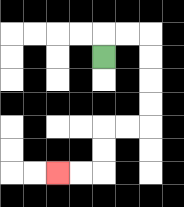{'start': '[4, 2]', 'end': '[2, 7]', 'path_directions': 'U,R,R,D,D,D,D,L,L,D,D,L,L', 'path_coordinates': '[[4, 2], [4, 1], [5, 1], [6, 1], [6, 2], [6, 3], [6, 4], [6, 5], [5, 5], [4, 5], [4, 6], [4, 7], [3, 7], [2, 7]]'}